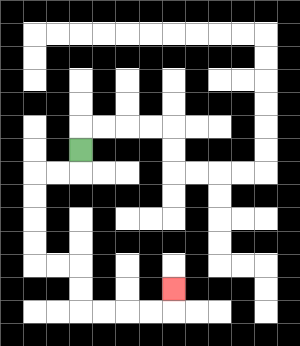{'start': '[3, 6]', 'end': '[7, 12]', 'path_directions': 'D,L,L,D,D,D,D,R,R,D,D,R,R,R,R,U', 'path_coordinates': '[[3, 6], [3, 7], [2, 7], [1, 7], [1, 8], [1, 9], [1, 10], [1, 11], [2, 11], [3, 11], [3, 12], [3, 13], [4, 13], [5, 13], [6, 13], [7, 13], [7, 12]]'}